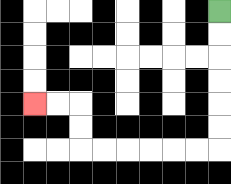{'start': '[9, 0]', 'end': '[1, 4]', 'path_directions': 'D,D,D,D,D,D,L,L,L,L,L,L,U,U,L,L', 'path_coordinates': '[[9, 0], [9, 1], [9, 2], [9, 3], [9, 4], [9, 5], [9, 6], [8, 6], [7, 6], [6, 6], [5, 6], [4, 6], [3, 6], [3, 5], [3, 4], [2, 4], [1, 4]]'}